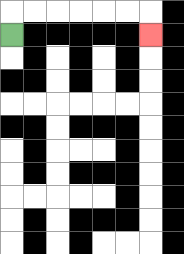{'start': '[0, 1]', 'end': '[6, 1]', 'path_directions': 'U,R,R,R,R,R,R,D', 'path_coordinates': '[[0, 1], [0, 0], [1, 0], [2, 0], [3, 0], [4, 0], [5, 0], [6, 0], [6, 1]]'}